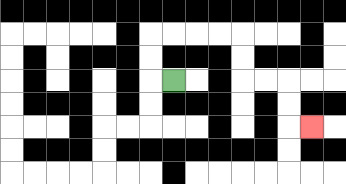{'start': '[7, 3]', 'end': '[13, 5]', 'path_directions': 'L,U,U,R,R,R,R,D,D,R,R,D,D,R', 'path_coordinates': '[[7, 3], [6, 3], [6, 2], [6, 1], [7, 1], [8, 1], [9, 1], [10, 1], [10, 2], [10, 3], [11, 3], [12, 3], [12, 4], [12, 5], [13, 5]]'}